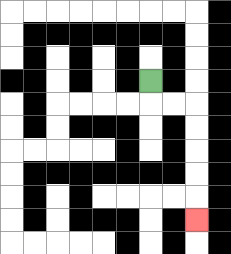{'start': '[6, 3]', 'end': '[8, 9]', 'path_directions': 'D,R,R,D,D,D,D,D', 'path_coordinates': '[[6, 3], [6, 4], [7, 4], [8, 4], [8, 5], [8, 6], [8, 7], [8, 8], [8, 9]]'}